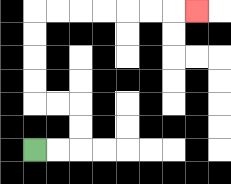{'start': '[1, 6]', 'end': '[8, 0]', 'path_directions': 'R,R,U,U,L,L,U,U,U,U,R,R,R,R,R,R,R', 'path_coordinates': '[[1, 6], [2, 6], [3, 6], [3, 5], [3, 4], [2, 4], [1, 4], [1, 3], [1, 2], [1, 1], [1, 0], [2, 0], [3, 0], [4, 0], [5, 0], [6, 0], [7, 0], [8, 0]]'}